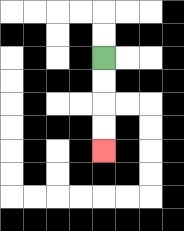{'start': '[4, 2]', 'end': '[4, 6]', 'path_directions': 'D,D,D,D', 'path_coordinates': '[[4, 2], [4, 3], [4, 4], [4, 5], [4, 6]]'}